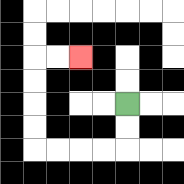{'start': '[5, 4]', 'end': '[3, 2]', 'path_directions': 'D,D,L,L,L,L,U,U,U,U,R,R', 'path_coordinates': '[[5, 4], [5, 5], [5, 6], [4, 6], [3, 6], [2, 6], [1, 6], [1, 5], [1, 4], [1, 3], [1, 2], [2, 2], [3, 2]]'}